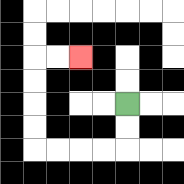{'start': '[5, 4]', 'end': '[3, 2]', 'path_directions': 'D,D,L,L,L,L,U,U,U,U,R,R', 'path_coordinates': '[[5, 4], [5, 5], [5, 6], [4, 6], [3, 6], [2, 6], [1, 6], [1, 5], [1, 4], [1, 3], [1, 2], [2, 2], [3, 2]]'}